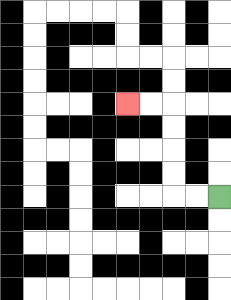{'start': '[9, 8]', 'end': '[5, 4]', 'path_directions': 'L,L,U,U,U,U,L,L', 'path_coordinates': '[[9, 8], [8, 8], [7, 8], [7, 7], [7, 6], [7, 5], [7, 4], [6, 4], [5, 4]]'}